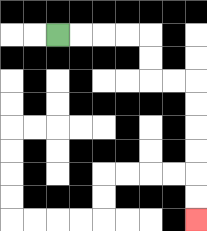{'start': '[2, 1]', 'end': '[8, 9]', 'path_directions': 'R,R,R,R,D,D,R,R,D,D,D,D,D,D', 'path_coordinates': '[[2, 1], [3, 1], [4, 1], [5, 1], [6, 1], [6, 2], [6, 3], [7, 3], [8, 3], [8, 4], [8, 5], [8, 6], [8, 7], [8, 8], [8, 9]]'}